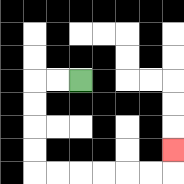{'start': '[3, 3]', 'end': '[7, 6]', 'path_directions': 'L,L,D,D,D,D,R,R,R,R,R,R,U', 'path_coordinates': '[[3, 3], [2, 3], [1, 3], [1, 4], [1, 5], [1, 6], [1, 7], [2, 7], [3, 7], [4, 7], [5, 7], [6, 7], [7, 7], [7, 6]]'}